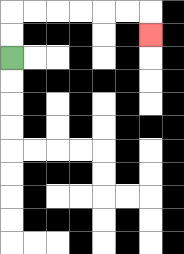{'start': '[0, 2]', 'end': '[6, 1]', 'path_directions': 'U,U,R,R,R,R,R,R,D', 'path_coordinates': '[[0, 2], [0, 1], [0, 0], [1, 0], [2, 0], [3, 0], [4, 0], [5, 0], [6, 0], [6, 1]]'}